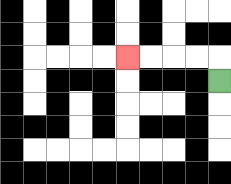{'start': '[9, 3]', 'end': '[5, 2]', 'path_directions': 'U,L,L,L,L', 'path_coordinates': '[[9, 3], [9, 2], [8, 2], [7, 2], [6, 2], [5, 2]]'}